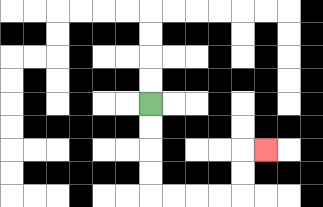{'start': '[6, 4]', 'end': '[11, 6]', 'path_directions': 'D,D,D,D,R,R,R,R,U,U,R', 'path_coordinates': '[[6, 4], [6, 5], [6, 6], [6, 7], [6, 8], [7, 8], [8, 8], [9, 8], [10, 8], [10, 7], [10, 6], [11, 6]]'}